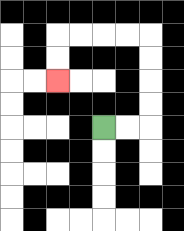{'start': '[4, 5]', 'end': '[2, 3]', 'path_directions': 'R,R,U,U,U,U,L,L,L,L,D,D', 'path_coordinates': '[[4, 5], [5, 5], [6, 5], [6, 4], [6, 3], [6, 2], [6, 1], [5, 1], [4, 1], [3, 1], [2, 1], [2, 2], [2, 3]]'}